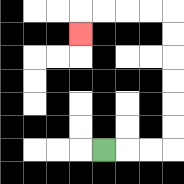{'start': '[4, 6]', 'end': '[3, 1]', 'path_directions': 'R,R,R,U,U,U,U,U,U,L,L,L,L,D', 'path_coordinates': '[[4, 6], [5, 6], [6, 6], [7, 6], [7, 5], [7, 4], [7, 3], [7, 2], [7, 1], [7, 0], [6, 0], [5, 0], [4, 0], [3, 0], [3, 1]]'}